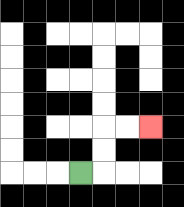{'start': '[3, 7]', 'end': '[6, 5]', 'path_directions': 'R,U,U,R,R', 'path_coordinates': '[[3, 7], [4, 7], [4, 6], [4, 5], [5, 5], [6, 5]]'}